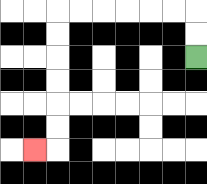{'start': '[8, 2]', 'end': '[1, 6]', 'path_directions': 'U,U,L,L,L,L,L,L,D,D,D,D,D,D,L', 'path_coordinates': '[[8, 2], [8, 1], [8, 0], [7, 0], [6, 0], [5, 0], [4, 0], [3, 0], [2, 0], [2, 1], [2, 2], [2, 3], [2, 4], [2, 5], [2, 6], [1, 6]]'}